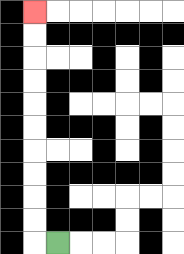{'start': '[2, 10]', 'end': '[1, 0]', 'path_directions': 'L,U,U,U,U,U,U,U,U,U,U', 'path_coordinates': '[[2, 10], [1, 10], [1, 9], [1, 8], [1, 7], [1, 6], [1, 5], [1, 4], [1, 3], [1, 2], [1, 1], [1, 0]]'}